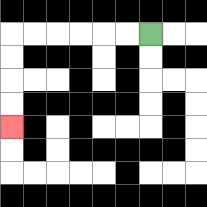{'start': '[6, 1]', 'end': '[0, 5]', 'path_directions': 'L,L,L,L,L,L,D,D,D,D', 'path_coordinates': '[[6, 1], [5, 1], [4, 1], [3, 1], [2, 1], [1, 1], [0, 1], [0, 2], [0, 3], [0, 4], [0, 5]]'}